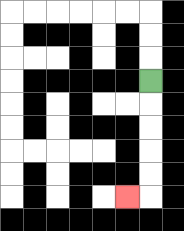{'start': '[6, 3]', 'end': '[5, 8]', 'path_directions': 'D,D,D,D,D,L', 'path_coordinates': '[[6, 3], [6, 4], [6, 5], [6, 6], [6, 7], [6, 8], [5, 8]]'}